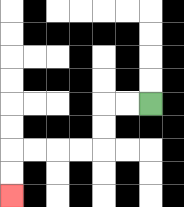{'start': '[6, 4]', 'end': '[0, 8]', 'path_directions': 'L,L,D,D,L,L,L,L,D,D', 'path_coordinates': '[[6, 4], [5, 4], [4, 4], [4, 5], [4, 6], [3, 6], [2, 6], [1, 6], [0, 6], [0, 7], [0, 8]]'}